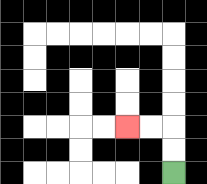{'start': '[7, 7]', 'end': '[5, 5]', 'path_directions': 'U,U,L,L', 'path_coordinates': '[[7, 7], [7, 6], [7, 5], [6, 5], [5, 5]]'}